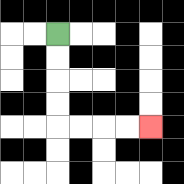{'start': '[2, 1]', 'end': '[6, 5]', 'path_directions': 'D,D,D,D,R,R,R,R', 'path_coordinates': '[[2, 1], [2, 2], [2, 3], [2, 4], [2, 5], [3, 5], [4, 5], [5, 5], [6, 5]]'}